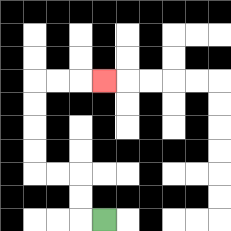{'start': '[4, 9]', 'end': '[4, 3]', 'path_directions': 'L,U,U,L,L,U,U,U,U,R,R,R', 'path_coordinates': '[[4, 9], [3, 9], [3, 8], [3, 7], [2, 7], [1, 7], [1, 6], [1, 5], [1, 4], [1, 3], [2, 3], [3, 3], [4, 3]]'}